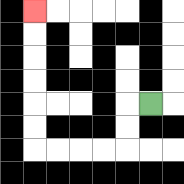{'start': '[6, 4]', 'end': '[1, 0]', 'path_directions': 'L,D,D,L,L,L,L,U,U,U,U,U,U', 'path_coordinates': '[[6, 4], [5, 4], [5, 5], [5, 6], [4, 6], [3, 6], [2, 6], [1, 6], [1, 5], [1, 4], [1, 3], [1, 2], [1, 1], [1, 0]]'}